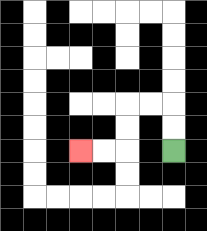{'start': '[7, 6]', 'end': '[3, 6]', 'path_directions': 'U,U,L,L,D,D,L,L', 'path_coordinates': '[[7, 6], [7, 5], [7, 4], [6, 4], [5, 4], [5, 5], [5, 6], [4, 6], [3, 6]]'}